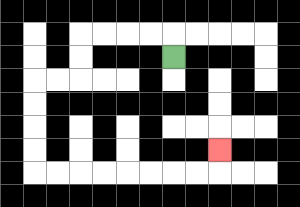{'start': '[7, 2]', 'end': '[9, 6]', 'path_directions': 'U,L,L,L,L,D,D,L,L,D,D,D,D,R,R,R,R,R,R,R,R,U', 'path_coordinates': '[[7, 2], [7, 1], [6, 1], [5, 1], [4, 1], [3, 1], [3, 2], [3, 3], [2, 3], [1, 3], [1, 4], [1, 5], [1, 6], [1, 7], [2, 7], [3, 7], [4, 7], [5, 7], [6, 7], [7, 7], [8, 7], [9, 7], [9, 6]]'}